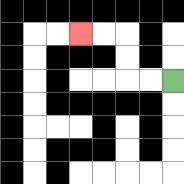{'start': '[7, 3]', 'end': '[3, 1]', 'path_directions': 'L,L,U,U,L,L', 'path_coordinates': '[[7, 3], [6, 3], [5, 3], [5, 2], [5, 1], [4, 1], [3, 1]]'}